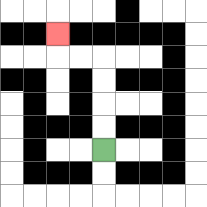{'start': '[4, 6]', 'end': '[2, 1]', 'path_directions': 'U,U,U,U,L,L,U', 'path_coordinates': '[[4, 6], [4, 5], [4, 4], [4, 3], [4, 2], [3, 2], [2, 2], [2, 1]]'}